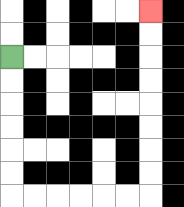{'start': '[0, 2]', 'end': '[6, 0]', 'path_directions': 'D,D,D,D,D,D,R,R,R,R,R,R,U,U,U,U,U,U,U,U', 'path_coordinates': '[[0, 2], [0, 3], [0, 4], [0, 5], [0, 6], [0, 7], [0, 8], [1, 8], [2, 8], [3, 8], [4, 8], [5, 8], [6, 8], [6, 7], [6, 6], [6, 5], [6, 4], [6, 3], [6, 2], [6, 1], [6, 0]]'}